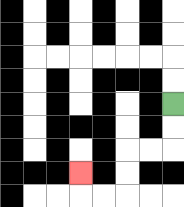{'start': '[7, 4]', 'end': '[3, 7]', 'path_directions': 'D,D,L,L,D,D,L,L,U', 'path_coordinates': '[[7, 4], [7, 5], [7, 6], [6, 6], [5, 6], [5, 7], [5, 8], [4, 8], [3, 8], [3, 7]]'}